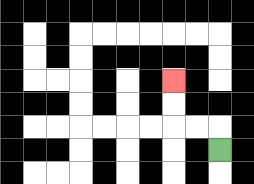{'start': '[9, 6]', 'end': '[7, 3]', 'path_directions': 'U,L,L,U,U', 'path_coordinates': '[[9, 6], [9, 5], [8, 5], [7, 5], [7, 4], [7, 3]]'}